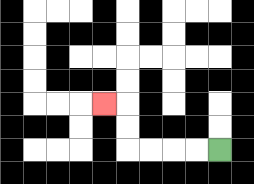{'start': '[9, 6]', 'end': '[4, 4]', 'path_directions': 'L,L,L,L,U,U,L', 'path_coordinates': '[[9, 6], [8, 6], [7, 6], [6, 6], [5, 6], [5, 5], [5, 4], [4, 4]]'}